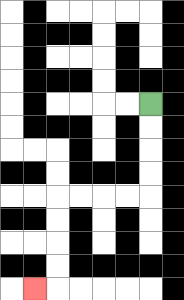{'start': '[6, 4]', 'end': '[1, 12]', 'path_directions': 'D,D,D,D,L,L,L,L,D,D,D,D,L', 'path_coordinates': '[[6, 4], [6, 5], [6, 6], [6, 7], [6, 8], [5, 8], [4, 8], [3, 8], [2, 8], [2, 9], [2, 10], [2, 11], [2, 12], [1, 12]]'}